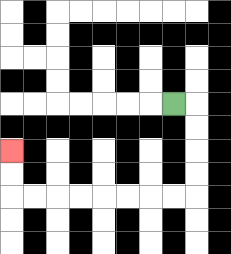{'start': '[7, 4]', 'end': '[0, 6]', 'path_directions': 'R,D,D,D,D,L,L,L,L,L,L,L,L,U,U', 'path_coordinates': '[[7, 4], [8, 4], [8, 5], [8, 6], [8, 7], [8, 8], [7, 8], [6, 8], [5, 8], [4, 8], [3, 8], [2, 8], [1, 8], [0, 8], [0, 7], [0, 6]]'}